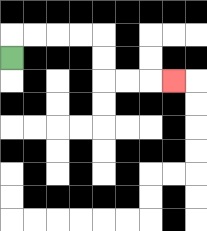{'start': '[0, 2]', 'end': '[7, 3]', 'path_directions': 'U,R,R,R,R,D,D,R,R,R', 'path_coordinates': '[[0, 2], [0, 1], [1, 1], [2, 1], [3, 1], [4, 1], [4, 2], [4, 3], [5, 3], [6, 3], [7, 3]]'}